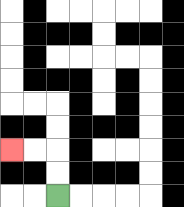{'start': '[2, 8]', 'end': '[0, 6]', 'path_directions': 'U,U,L,L', 'path_coordinates': '[[2, 8], [2, 7], [2, 6], [1, 6], [0, 6]]'}